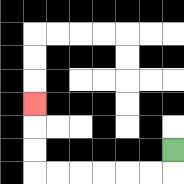{'start': '[7, 6]', 'end': '[1, 4]', 'path_directions': 'D,L,L,L,L,L,L,U,U,U', 'path_coordinates': '[[7, 6], [7, 7], [6, 7], [5, 7], [4, 7], [3, 7], [2, 7], [1, 7], [1, 6], [1, 5], [1, 4]]'}